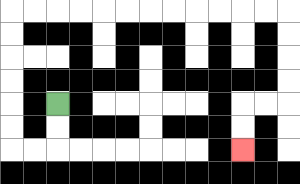{'start': '[2, 4]', 'end': '[10, 6]', 'path_directions': 'D,D,L,L,U,U,U,U,U,U,R,R,R,R,R,R,R,R,R,R,R,R,D,D,D,D,L,L,D,D', 'path_coordinates': '[[2, 4], [2, 5], [2, 6], [1, 6], [0, 6], [0, 5], [0, 4], [0, 3], [0, 2], [0, 1], [0, 0], [1, 0], [2, 0], [3, 0], [4, 0], [5, 0], [6, 0], [7, 0], [8, 0], [9, 0], [10, 0], [11, 0], [12, 0], [12, 1], [12, 2], [12, 3], [12, 4], [11, 4], [10, 4], [10, 5], [10, 6]]'}